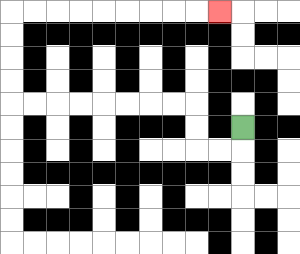{'start': '[10, 5]', 'end': '[9, 0]', 'path_directions': 'D,L,L,U,U,L,L,L,L,L,L,L,L,U,U,U,U,R,R,R,R,R,R,R,R,R', 'path_coordinates': '[[10, 5], [10, 6], [9, 6], [8, 6], [8, 5], [8, 4], [7, 4], [6, 4], [5, 4], [4, 4], [3, 4], [2, 4], [1, 4], [0, 4], [0, 3], [0, 2], [0, 1], [0, 0], [1, 0], [2, 0], [3, 0], [4, 0], [5, 0], [6, 0], [7, 0], [8, 0], [9, 0]]'}